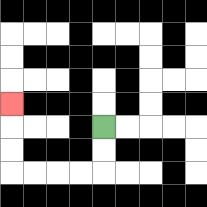{'start': '[4, 5]', 'end': '[0, 4]', 'path_directions': 'D,D,L,L,L,L,U,U,U', 'path_coordinates': '[[4, 5], [4, 6], [4, 7], [3, 7], [2, 7], [1, 7], [0, 7], [0, 6], [0, 5], [0, 4]]'}